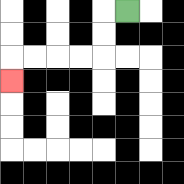{'start': '[5, 0]', 'end': '[0, 3]', 'path_directions': 'L,D,D,L,L,L,L,D', 'path_coordinates': '[[5, 0], [4, 0], [4, 1], [4, 2], [3, 2], [2, 2], [1, 2], [0, 2], [0, 3]]'}